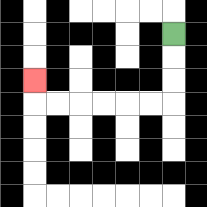{'start': '[7, 1]', 'end': '[1, 3]', 'path_directions': 'D,D,D,L,L,L,L,L,L,U', 'path_coordinates': '[[7, 1], [7, 2], [7, 3], [7, 4], [6, 4], [5, 4], [4, 4], [3, 4], [2, 4], [1, 4], [1, 3]]'}